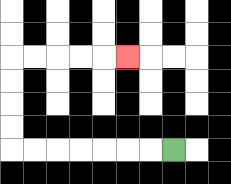{'start': '[7, 6]', 'end': '[5, 2]', 'path_directions': 'L,L,L,L,L,L,L,U,U,U,U,R,R,R,R,R', 'path_coordinates': '[[7, 6], [6, 6], [5, 6], [4, 6], [3, 6], [2, 6], [1, 6], [0, 6], [0, 5], [0, 4], [0, 3], [0, 2], [1, 2], [2, 2], [3, 2], [4, 2], [5, 2]]'}